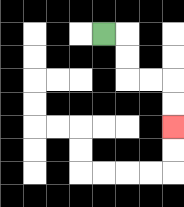{'start': '[4, 1]', 'end': '[7, 5]', 'path_directions': 'R,D,D,R,R,D,D', 'path_coordinates': '[[4, 1], [5, 1], [5, 2], [5, 3], [6, 3], [7, 3], [7, 4], [7, 5]]'}